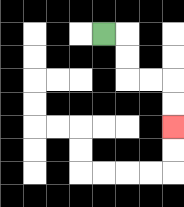{'start': '[4, 1]', 'end': '[7, 5]', 'path_directions': 'R,D,D,R,R,D,D', 'path_coordinates': '[[4, 1], [5, 1], [5, 2], [5, 3], [6, 3], [7, 3], [7, 4], [7, 5]]'}